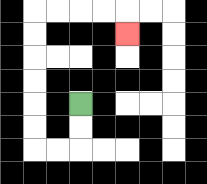{'start': '[3, 4]', 'end': '[5, 1]', 'path_directions': 'D,D,L,L,U,U,U,U,U,U,R,R,R,R,D', 'path_coordinates': '[[3, 4], [3, 5], [3, 6], [2, 6], [1, 6], [1, 5], [1, 4], [1, 3], [1, 2], [1, 1], [1, 0], [2, 0], [3, 0], [4, 0], [5, 0], [5, 1]]'}